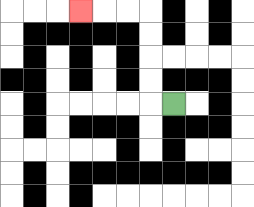{'start': '[7, 4]', 'end': '[3, 0]', 'path_directions': 'L,U,U,U,U,L,L,L', 'path_coordinates': '[[7, 4], [6, 4], [6, 3], [6, 2], [6, 1], [6, 0], [5, 0], [4, 0], [3, 0]]'}